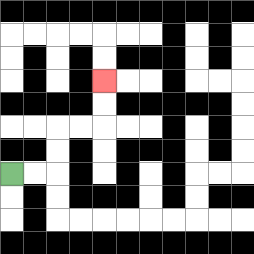{'start': '[0, 7]', 'end': '[4, 3]', 'path_directions': 'R,R,U,U,R,R,U,U', 'path_coordinates': '[[0, 7], [1, 7], [2, 7], [2, 6], [2, 5], [3, 5], [4, 5], [4, 4], [4, 3]]'}